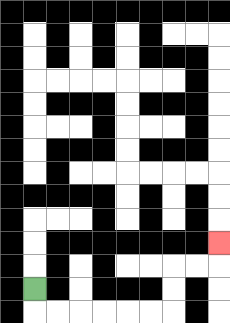{'start': '[1, 12]', 'end': '[9, 10]', 'path_directions': 'D,R,R,R,R,R,R,U,U,R,R,U', 'path_coordinates': '[[1, 12], [1, 13], [2, 13], [3, 13], [4, 13], [5, 13], [6, 13], [7, 13], [7, 12], [7, 11], [8, 11], [9, 11], [9, 10]]'}